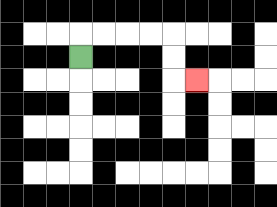{'start': '[3, 2]', 'end': '[8, 3]', 'path_directions': 'U,R,R,R,R,D,D,R', 'path_coordinates': '[[3, 2], [3, 1], [4, 1], [5, 1], [6, 1], [7, 1], [7, 2], [7, 3], [8, 3]]'}